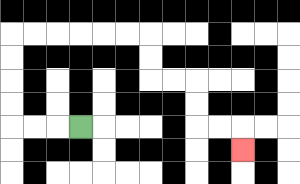{'start': '[3, 5]', 'end': '[10, 6]', 'path_directions': 'L,L,L,U,U,U,U,R,R,R,R,R,R,D,D,R,R,D,D,R,R,D', 'path_coordinates': '[[3, 5], [2, 5], [1, 5], [0, 5], [0, 4], [0, 3], [0, 2], [0, 1], [1, 1], [2, 1], [3, 1], [4, 1], [5, 1], [6, 1], [6, 2], [6, 3], [7, 3], [8, 3], [8, 4], [8, 5], [9, 5], [10, 5], [10, 6]]'}